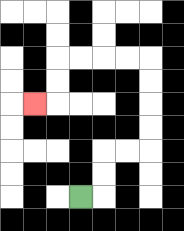{'start': '[3, 8]', 'end': '[1, 4]', 'path_directions': 'R,U,U,R,R,U,U,U,U,L,L,L,L,D,D,L', 'path_coordinates': '[[3, 8], [4, 8], [4, 7], [4, 6], [5, 6], [6, 6], [6, 5], [6, 4], [6, 3], [6, 2], [5, 2], [4, 2], [3, 2], [2, 2], [2, 3], [2, 4], [1, 4]]'}